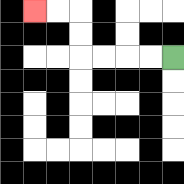{'start': '[7, 2]', 'end': '[1, 0]', 'path_directions': 'L,L,L,L,U,U,L,L', 'path_coordinates': '[[7, 2], [6, 2], [5, 2], [4, 2], [3, 2], [3, 1], [3, 0], [2, 0], [1, 0]]'}